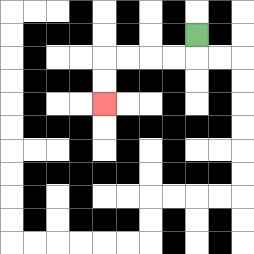{'start': '[8, 1]', 'end': '[4, 4]', 'path_directions': 'D,L,L,L,L,D,D', 'path_coordinates': '[[8, 1], [8, 2], [7, 2], [6, 2], [5, 2], [4, 2], [4, 3], [4, 4]]'}